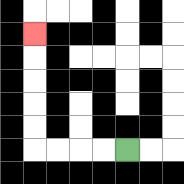{'start': '[5, 6]', 'end': '[1, 1]', 'path_directions': 'L,L,L,L,U,U,U,U,U', 'path_coordinates': '[[5, 6], [4, 6], [3, 6], [2, 6], [1, 6], [1, 5], [1, 4], [1, 3], [1, 2], [1, 1]]'}